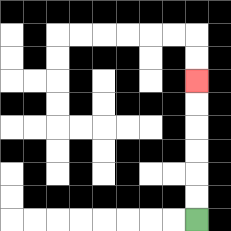{'start': '[8, 9]', 'end': '[8, 3]', 'path_directions': 'U,U,U,U,U,U', 'path_coordinates': '[[8, 9], [8, 8], [8, 7], [8, 6], [8, 5], [8, 4], [8, 3]]'}